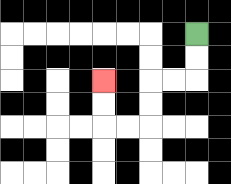{'start': '[8, 1]', 'end': '[4, 3]', 'path_directions': 'D,D,L,L,D,D,L,L,U,U', 'path_coordinates': '[[8, 1], [8, 2], [8, 3], [7, 3], [6, 3], [6, 4], [6, 5], [5, 5], [4, 5], [4, 4], [4, 3]]'}